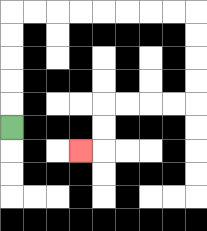{'start': '[0, 5]', 'end': '[3, 6]', 'path_directions': 'U,U,U,U,U,R,R,R,R,R,R,R,R,D,D,D,D,L,L,L,L,D,D,L', 'path_coordinates': '[[0, 5], [0, 4], [0, 3], [0, 2], [0, 1], [0, 0], [1, 0], [2, 0], [3, 0], [4, 0], [5, 0], [6, 0], [7, 0], [8, 0], [8, 1], [8, 2], [8, 3], [8, 4], [7, 4], [6, 4], [5, 4], [4, 4], [4, 5], [4, 6], [3, 6]]'}